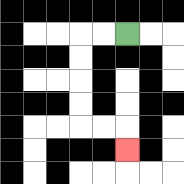{'start': '[5, 1]', 'end': '[5, 6]', 'path_directions': 'L,L,D,D,D,D,R,R,D', 'path_coordinates': '[[5, 1], [4, 1], [3, 1], [3, 2], [3, 3], [3, 4], [3, 5], [4, 5], [5, 5], [5, 6]]'}